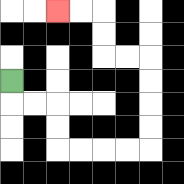{'start': '[0, 3]', 'end': '[2, 0]', 'path_directions': 'D,R,R,D,D,R,R,R,R,U,U,U,U,L,L,U,U,L,L', 'path_coordinates': '[[0, 3], [0, 4], [1, 4], [2, 4], [2, 5], [2, 6], [3, 6], [4, 6], [5, 6], [6, 6], [6, 5], [6, 4], [6, 3], [6, 2], [5, 2], [4, 2], [4, 1], [4, 0], [3, 0], [2, 0]]'}